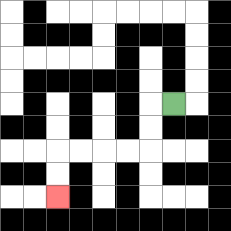{'start': '[7, 4]', 'end': '[2, 8]', 'path_directions': 'L,D,D,L,L,L,L,D,D', 'path_coordinates': '[[7, 4], [6, 4], [6, 5], [6, 6], [5, 6], [4, 6], [3, 6], [2, 6], [2, 7], [2, 8]]'}